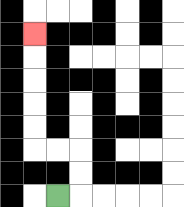{'start': '[2, 8]', 'end': '[1, 1]', 'path_directions': 'R,U,U,L,L,U,U,U,U,U', 'path_coordinates': '[[2, 8], [3, 8], [3, 7], [3, 6], [2, 6], [1, 6], [1, 5], [1, 4], [1, 3], [1, 2], [1, 1]]'}